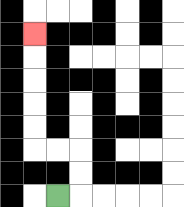{'start': '[2, 8]', 'end': '[1, 1]', 'path_directions': 'R,U,U,L,L,U,U,U,U,U', 'path_coordinates': '[[2, 8], [3, 8], [3, 7], [3, 6], [2, 6], [1, 6], [1, 5], [1, 4], [1, 3], [1, 2], [1, 1]]'}